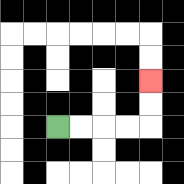{'start': '[2, 5]', 'end': '[6, 3]', 'path_directions': 'R,R,R,R,U,U', 'path_coordinates': '[[2, 5], [3, 5], [4, 5], [5, 5], [6, 5], [6, 4], [6, 3]]'}